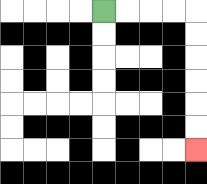{'start': '[4, 0]', 'end': '[8, 6]', 'path_directions': 'R,R,R,R,D,D,D,D,D,D', 'path_coordinates': '[[4, 0], [5, 0], [6, 0], [7, 0], [8, 0], [8, 1], [8, 2], [8, 3], [8, 4], [8, 5], [8, 6]]'}